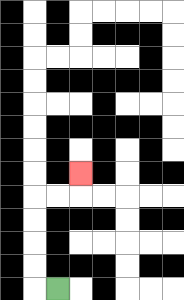{'start': '[2, 12]', 'end': '[3, 7]', 'path_directions': 'L,U,U,U,U,R,R,U', 'path_coordinates': '[[2, 12], [1, 12], [1, 11], [1, 10], [1, 9], [1, 8], [2, 8], [3, 8], [3, 7]]'}